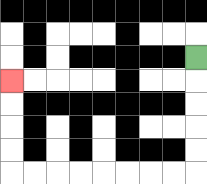{'start': '[8, 2]', 'end': '[0, 3]', 'path_directions': 'D,D,D,D,D,L,L,L,L,L,L,L,L,U,U,U,U', 'path_coordinates': '[[8, 2], [8, 3], [8, 4], [8, 5], [8, 6], [8, 7], [7, 7], [6, 7], [5, 7], [4, 7], [3, 7], [2, 7], [1, 7], [0, 7], [0, 6], [0, 5], [0, 4], [0, 3]]'}